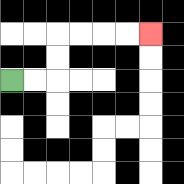{'start': '[0, 3]', 'end': '[6, 1]', 'path_directions': 'R,R,U,U,R,R,R,R', 'path_coordinates': '[[0, 3], [1, 3], [2, 3], [2, 2], [2, 1], [3, 1], [4, 1], [5, 1], [6, 1]]'}